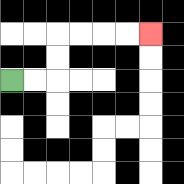{'start': '[0, 3]', 'end': '[6, 1]', 'path_directions': 'R,R,U,U,R,R,R,R', 'path_coordinates': '[[0, 3], [1, 3], [2, 3], [2, 2], [2, 1], [3, 1], [4, 1], [5, 1], [6, 1]]'}